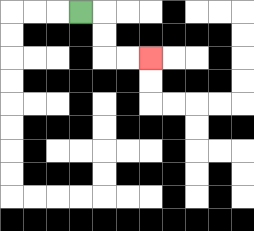{'start': '[3, 0]', 'end': '[6, 2]', 'path_directions': 'R,D,D,R,R', 'path_coordinates': '[[3, 0], [4, 0], [4, 1], [4, 2], [5, 2], [6, 2]]'}